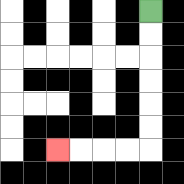{'start': '[6, 0]', 'end': '[2, 6]', 'path_directions': 'D,D,D,D,D,D,L,L,L,L', 'path_coordinates': '[[6, 0], [6, 1], [6, 2], [6, 3], [6, 4], [6, 5], [6, 6], [5, 6], [4, 6], [3, 6], [2, 6]]'}